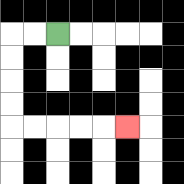{'start': '[2, 1]', 'end': '[5, 5]', 'path_directions': 'L,L,D,D,D,D,R,R,R,R,R', 'path_coordinates': '[[2, 1], [1, 1], [0, 1], [0, 2], [0, 3], [0, 4], [0, 5], [1, 5], [2, 5], [3, 5], [4, 5], [5, 5]]'}